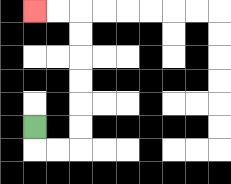{'start': '[1, 5]', 'end': '[1, 0]', 'path_directions': 'D,R,R,U,U,U,U,U,U,L,L', 'path_coordinates': '[[1, 5], [1, 6], [2, 6], [3, 6], [3, 5], [3, 4], [3, 3], [3, 2], [3, 1], [3, 0], [2, 0], [1, 0]]'}